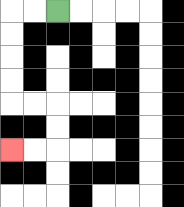{'start': '[2, 0]', 'end': '[0, 6]', 'path_directions': 'L,L,D,D,D,D,R,R,D,D,L,L', 'path_coordinates': '[[2, 0], [1, 0], [0, 0], [0, 1], [0, 2], [0, 3], [0, 4], [1, 4], [2, 4], [2, 5], [2, 6], [1, 6], [0, 6]]'}